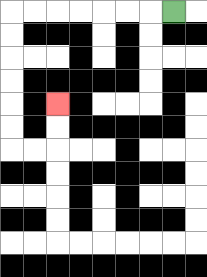{'start': '[7, 0]', 'end': '[2, 4]', 'path_directions': 'L,L,L,L,L,L,L,D,D,D,D,D,D,R,R,U,U', 'path_coordinates': '[[7, 0], [6, 0], [5, 0], [4, 0], [3, 0], [2, 0], [1, 0], [0, 0], [0, 1], [0, 2], [0, 3], [0, 4], [0, 5], [0, 6], [1, 6], [2, 6], [2, 5], [2, 4]]'}